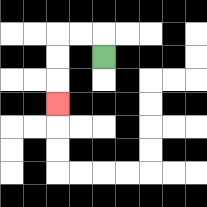{'start': '[4, 2]', 'end': '[2, 4]', 'path_directions': 'U,L,L,D,D,D', 'path_coordinates': '[[4, 2], [4, 1], [3, 1], [2, 1], [2, 2], [2, 3], [2, 4]]'}